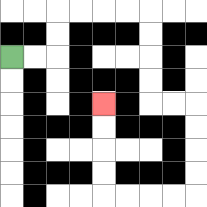{'start': '[0, 2]', 'end': '[4, 4]', 'path_directions': 'R,R,U,U,R,R,R,R,D,D,D,D,R,R,D,D,D,D,L,L,L,L,U,U,U,U', 'path_coordinates': '[[0, 2], [1, 2], [2, 2], [2, 1], [2, 0], [3, 0], [4, 0], [5, 0], [6, 0], [6, 1], [6, 2], [6, 3], [6, 4], [7, 4], [8, 4], [8, 5], [8, 6], [8, 7], [8, 8], [7, 8], [6, 8], [5, 8], [4, 8], [4, 7], [4, 6], [4, 5], [4, 4]]'}